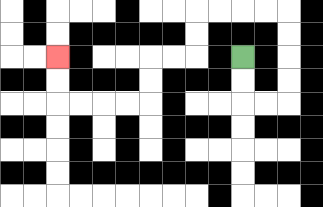{'start': '[10, 2]', 'end': '[2, 2]', 'path_directions': 'D,D,R,R,U,U,U,U,L,L,L,L,D,D,L,L,D,D,L,L,L,L,U,U', 'path_coordinates': '[[10, 2], [10, 3], [10, 4], [11, 4], [12, 4], [12, 3], [12, 2], [12, 1], [12, 0], [11, 0], [10, 0], [9, 0], [8, 0], [8, 1], [8, 2], [7, 2], [6, 2], [6, 3], [6, 4], [5, 4], [4, 4], [3, 4], [2, 4], [2, 3], [2, 2]]'}